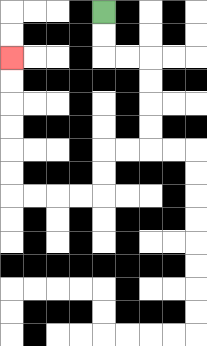{'start': '[4, 0]', 'end': '[0, 2]', 'path_directions': 'D,D,R,R,D,D,D,D,L,L,D,D,L,L,L,L,U,U,U,U,U,U', 'path_coordinates': '[[4, 0], [4, 1], [4, 2], [5, 2], [6, 2], [6, 3], [6, 4], [6, 5], [6, 6], [5, 6], [4, 6], [4, 7], [4, 8], [3, 8], [2, 8], [1, 8], [0, 8], [0, 7], [0, 6], [0, 5], [0, 4], [0, 3], [0, 2]]'}